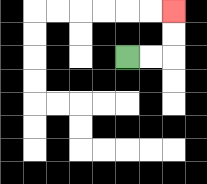{'start': '[5, 2]', 'end': '[7, 0]', 'path_directions': 'R,R,U,U', 'path_coordinates': '[[5, 2], [6, 2], [7, 2], [7, 1], [7, 0]]'}